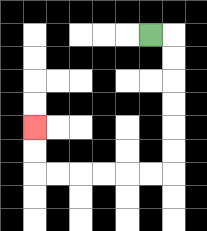{'start': '[6, 1]', 'end': '[1, 5]', 'path_directions': 'R,D,D,D,D,D,D,L,L,L,L,L,L,U,U', 'path_coordinates': '[[6, 1], [7, 1], [7, 2], [7, 3], [7, 4], [7, 5], [7, 6], [7, 7], [6, 7], [5, 7], [4, 7], [3, 7], [2, 7], [1, 7], [1, 6], [1, 5]]'}